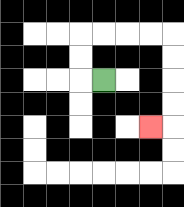{'start': '[4, 3]', 'end': '[6, 5]', 'path_directions': 'L,U,U,R,R,R,R,D,D,D,D,L', 'path_coordinates': '[[4, 3], [3, 3], [3, 2], [3, 1], [4, 1], [5, 1], [6, 1], [7, 1], [7, 2], [7, 3], [7, 4], [7, 5], [6, 5]]'}